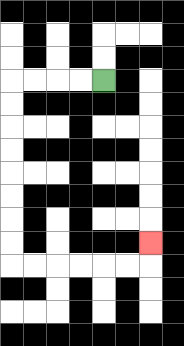{'start': '[4, 3]', 'end': '[6, 10]', 'path_directions': 'L,L,L,L,D,D,D,D,D,D,D,D,R,R,R,R,R,R,U', 'path_coordinates': '[[4, 3], [3, 3], [2, 3], [1, 3], [0, 3], [0, 4], [0, 5], [0, 6], [0, 7], [0, 8], [0, 9], [0, 10], [0, 11], [1, 11], [2, 11], [3, 11], [4, 11], [5, 11], [6, 11], [6, 10]]'}